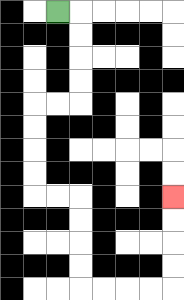{'start': '[2, 0]', 'end': '[7, 8]', 'path_directions': 'R,D,D,D,D,L,L,D,D,D,D,R,R,D,D,D,D,R,R,R,R,U,U,U,U', 'path_coordinates': '[[2, 0], [3, 0], [3, 1], [3, 2], [3, 3], [3, 4], [2, 4], [1, 4], [1, 5], [1, 6], [1, 7], [1, 8], [2, 8], [3, 8], [3, 9], [3, 10], [3, 11], [3, 12], [4, 12], [5, 12], [6, 12], [7, 12], [7, 11], [7, 10], [7, 9], [7, 8]]'}